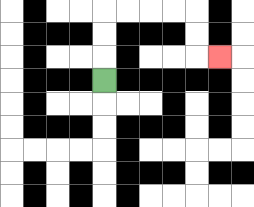{'start': '[4, 3]', 'end': '[9, 2]', 'path_directions': 'U,U,U,R,R,R,R,D,D,R', 'path_coordinates': '[[4, 3], [4, 2], [4, 1], [4, 0], [5, 0], [6, 0], [7, 0], [8, 0], [8, 1], [8, 2], [9, 2]]'}